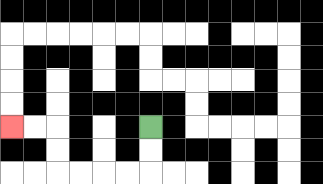{'start': '[6, 5]', 'end': '[0, 5]', 'path_directions': 'D,D,L,L,L,L,U,U,L,L', 'path_coordinates': '[[6, 5], [6, 6], [6, 7], [5, 7], [4, 7], [3, 7], [2, 7], [2, 6], [2, 5], [1, 5], [0, 5]]'}